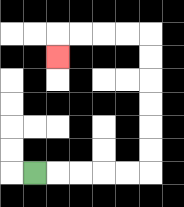{'start': '[1, 7]', 'end': '[2, 2]', 'path_directions': 'R,R,R,R,R,U,U,U,U,U,U,L,L,L,L,D', 'path_coordinates': '[[1, 7], [2, 7], [3, 7], [4, 7], [5, 7], [6, 7], [6, 6], [6, 5], [6, 4], [6, 3], [6, 2], [6, 1], [5, 1], [4, 1], [3, 1], [2, 1], [2, 2]]'}